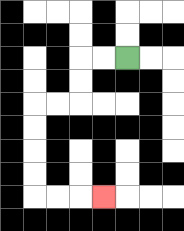{'start': '[5, 2]', 'end': '[4, 8]', 'path_directions': 'L,L,D,D,L,L,D,D,D,D,R,R,R', 'path_coordinates': '[[5, 2], [4, 2], [3, 2], [3, 3], [3, 4], [2, 4], [1, 4], [1, 5], [1, 6], [1, 7], [1, 8], [2, 8], [3, 8], [4, 8]]'}